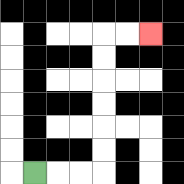{'start': '[1, 7]', 'end': '[6, 1]', 'path_directions': 'R,R,R,U,U,U,U,U,U,R,R', 'path_coordinates': '[[1, 7], [2, 7], [3, 7], [4, 7], [4, 6], [4, 5], [4, 4], [4, 3], [4, 2], [4, 1], [5, 1], [6, 1]]'}